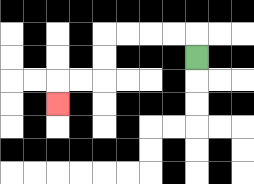{'start': '[8, 2]', 'end': '[2, 4]', 'path_directions': 'U,L,L,L,L,D,D,L,L,D', 'path_coordinates': '[[8, 2], [8, 1], [7, 1], [6, 1], [5, 1], [4, 1], [4, 2], [4, 3], [3, 3], [2, 3], [2, 4]]'}